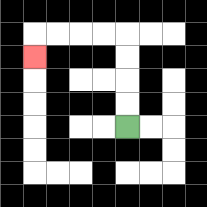{'start': '[5, 5]', 'end': '[1, 2]', 'path_directions': 'U,U,U,U,L,L,L,L,D', 'path_coordinates': '[[5, 5], [5, 4], [5, 3], [5, 2], [5, 1], [4, 1], [3, 1], [2, 1], [1, 1], [1, 2]]'}